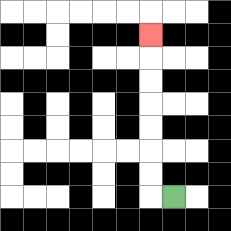{'start': '[7, 8]', 'end': '[6, 1]', 'path_directions': 'L,U,U,U,U,U,U,U', 'path_coordinates': '[[7, 8], [6, 8], [6, 7], [6, 6], [6, 5], [6, 4], [6, 3], [6, 2], [6, 1]]'}